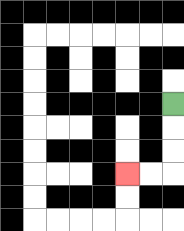{'start': '[7, 4]', 'end': '[5, 7]', 'path_directions': 'D,D,D,L,L', 'path_coordinates': '[[7, 4], [7, 5], [7, 6], [7, 7], [6, 7], [5, 7]]'}